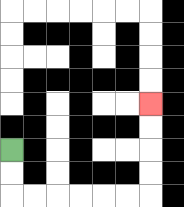{'start': '[0, 6]', 'end': '[6, 4]', 'path_directions': 'D,D,R,R,R,R,R,R,U,U,U,U', 'path_coordinates': '[[0, 6], [0, 7], [0, 8], [1, 8], [2, 8], [3, 8], [4, 8], [5, 8], [6, 8], [6, 7], [6, 6], [6, 5], [6, 4]]'}